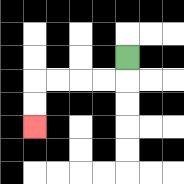{'start': '[5, 2]', 'end': '[1, 5]', 'path_directions': 'D,L,L,L,L,D,D', 'path_coordinates': '[[5, 2], [5, 3], [4, 3], [3, 3], [2, 3], [1, 3], [1, 4], [1, 5]]'}